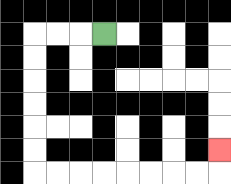{'start': '[4, 1]', 'end': '[9, 6]', 'path_directions': 'L,L,L,D,D,D,D,D,D,R,R,R,R,R,R,R,R,U', 'path_coordinates': '[[4, 1], [3, 1], [2, 1], [1, 1], [1, 2], [1, 3], [1, 4], [1, 5], [1, 6], [1, 7], [2, 7], [3, 7], [4, 7], [5, 7], [6, 7], [7, 7], [8, 7], [9, 7], [9, 6]]'}